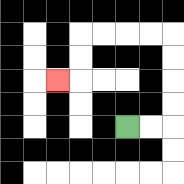{'start': '[5, 5]', 'end': '[2, 3]', 'path_directions': 'R,R,U,U,U,U,L,L,L,L,D,D,L', 'path_coordinates': '[[5, 5], [6, 5], [7, 5], [7, 4], [7, 3], [7, 2], [7, 1], [6, 1], [5, 1], [4, 1], [3, 1], [3, 2], [3, 3], [2, 3]]'}